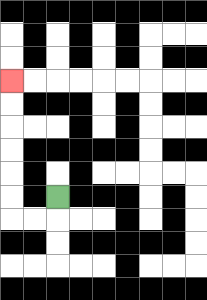{'start': '[2, 8]', 'end': '[0, 3]', 'path_directions': 'D,L,L,U,U,U,U,U,U', 'path_coordinates': '[[2, 8], [2, 9], [1, 9], [0, 9], [0, 8], [0, 7], [0, 6], [0, 5], [0, 4], [0, 3]]'}